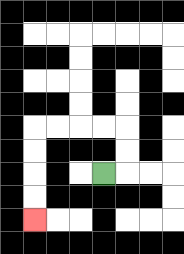{'start': '[4, 7]', 'end': '[1, 9]', 'path_directions': 'R,U,U,L,L,L,L,D,D,D,D', 'path_coordinates': '[[4, 7], [5, 7], [5, 6], [5, 5], [4, 5], [3, 5], [2, 5], [1, 5], [1, 6], [1, 7], [1, 8], [1, 9]]'}